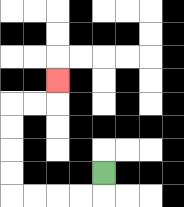{'start': '[4, 7]', 'end': '[2, 3]', 'path_directions': 'D,L,L,L,L,U,U,U,U,R,R,U', 'path_coordinates': '[[4, 7], [4, 8], [3, 8], [2, 8], [1, 8], [0, 8], [0, 7], [0, 6], [0, 5], [0, 4], [1, 4], [2, 4], [2, 3]]'}